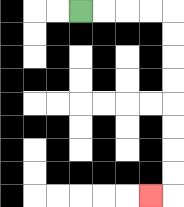{'start': '[3, 0]', 'end': '[6, 8]', 'path_directions': 'R,R,R,R,D,D,D,D,D,D,D,D,L', 'path_coordinates': '[[3, 0], [4, 0], [5, 0], [6, 0], [7, 0], [7, 1], [7, 2], [7, 3], [7, 4], [7, 5], [7, 6], [7, 7], [7, 8], [6, 8]]'}